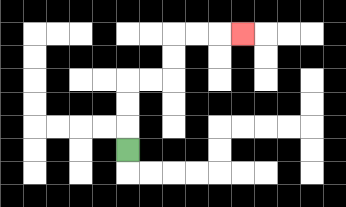{'start': '[5, 6]', 'end': '[10, 1]', 'path_directions': 'U,U,U,R,R,U,U,R,R,R', 'path_coordinates': '[[5, 6], [5, 5], [5, 4], [5, 3], [6, 3], [7, 3], [7, 2], [7, 1], [8, 1], [9, 1], [10, 1]]'}